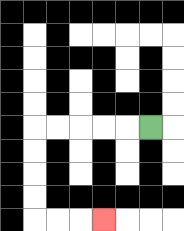{'start': '[6, 5]', 'end': '[4, 9]', 'path_directions': 'L,L,L,L,L,D,D,D,D,R,R,R', 'path_coordinates': '[[6, 5], [5, 5], [4, 5], [3, 5], [2, 5], [1, 5], [1, 6], [1, 7], [1, 8], [1, 9], [2, 9], [3, 9], [4, 9]]'}